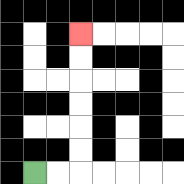{'start': '[1, 7]', 'end': '[3, 1]', 'path_directions': 'R,R,U,U,U,U,U,U', 'path_coordinates': '[[1, 7], [2, 7], [3, 7], [3, 6], [3, 5], [3, 4], [3, 3], [3, 2], [3, 1]]'}